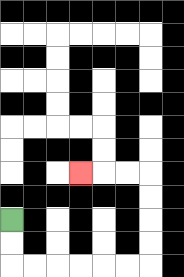{'start': '[0, 9]', 'end': '[3, 7]', 'path_directions': 'D,D,R,R,R,R,R,R,U,U,U,U,L,L,L', 'path_coordinates': '[[0, 9], [0, 10], [0, 11], [1, 11], [2, 11], [3, 11], [4, 11], [5, 11], [6, 11], [6, 10], [6, 9], [6, 8], [6, 7], [5, 7], [4, 7], [3, 7]]'}